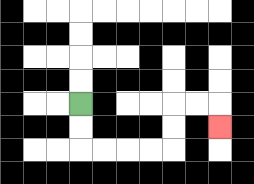{'start': '[3, 4]', 'end': '[9, 5]', 'path_directions': 'D,D,R,R,R,R,U,U,R,R,D', 'path_coordinates': '[[3, 4], [3, 5], [3, 6], [4, 6], [5, 6], [6, 6], [7, 6], [7, 5], [7, 4], [8, 4], [9, 4], [9, 5]]'}